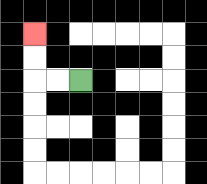{'start': '[3, 3]', 'end': '[1, 1]', 'path_directions': 'L,L,U,U', 'path_coordinates': '[[3, 3], [2, 3], [1, 3], [1, 2], [1, 1]]'}